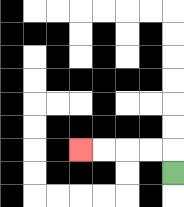{'start': '[7, 7]', 'end': '[3, 6]', 'path_directions': 'U,L,L,L,L', 'path_coordinates': '[[7, 7], [7, 6], [6, 6], [5, 6], [4, 6], [3, 6]]'}